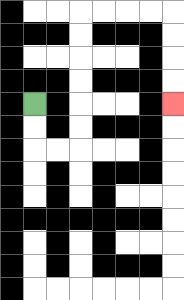{'start': '[1, 4]', 'end': '[7, 4]', 'path_directions': 'D,D,R,R,U,U,U,U,U,U,R,R,R,R,D,D,D,D', 'path_coordinates': '[[1, 4], [1, 5], [1, 6], [2, 6], [3, 6], [3, 5], [3, 4], [3, 3], [3, 2], [3, 1], [3, 0], [4, 0], [5, 0], [6, 0], [7, 0], [7, 1], [7, 2], [7, 3], [7, 4]]'}